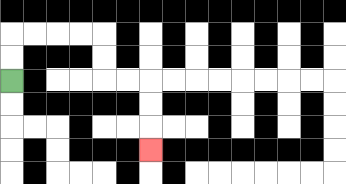{'start': '[0, 3]', 'end': '[6, 6]', 'path_directions': 'U,U,R,R,R,R,D,D,R,R,D,D,D', 'path_coordinates': '[[0, 3], [0, 2], [0, 1], [1, 1], [2, 1], [3, 1], [4, 1], [4, 2], [4, 3], [5, 3], [6, 3], [6, 4], [6, 5], [6, 6]]'}